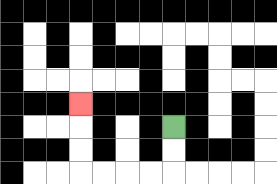{'start': '[7, 5]', 'end': '[3, 4]', 'path_directions': 'D,D,L,L,L,L,U,U,U', 'path_coordinates': '[[7, 5], [7, 6], [7, 7], [6, 7], [5, 7], [4, 7], [3, 7], [3, 6], [3, 5], [3, 4]]'}